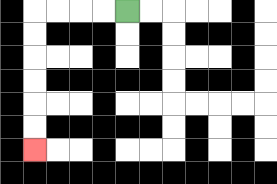{'start': '[5, 0]', 'end': '[1, 6]', 'path_directions': 'L,L,L,L,D,D,D,D,D,D', 'path_coordinates': '[[5, 0], [4, 0], [3, 0], [2, 0], [1, 0], [1, 1], [1, 2], [1, 3], [1, 4], [1, 5], [1, 6]]'}